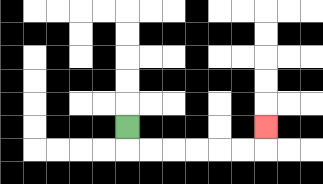{'start': '[5, 5]', 'end': '[11, 5]', 'path_directions': 'D,R,R,R,R,R,R,U', 'path_coordinates': '[[5, 5], [5, 6], [6, 6], [7, 6], [8, 6], [9, 6], [10, 6], [11, 6], [11, 5]]'}